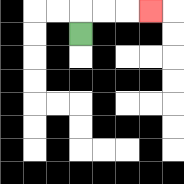{'start': '[3, 1]', 'end': '[6, 0]', 'path_directions': 'U,R,R,R', 'path_coordinates': '[[3, 1], [3, 0], [4, 0], [5, 0], [6, 0]]'}